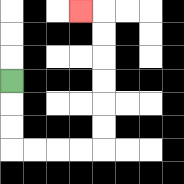{'start': '[0, 3]', 'end': '[3, 0]', 'path_directions': 'D,D,D,R,R,R,R,U,U,U,U,U,U,L', 'path_coordinates': '[[0, 3], [0, 4], [0, 5], [0, 6], [1, 6], [2, 6], [3, 6], [4, 6], [4, 5], [4, 4], [4, 3], [4, 2], [4, 1], [4, 0], [3, 0]]'}